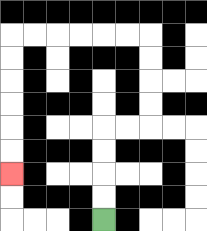{'start': '[4, 9]', 'end': '[0, 7]', 'path_directions': 'U,U,U,U,R,R,U,U,U,U,L,L,L,L,L,L,D,D,D,D,D,D', 'path_coordinates': '[[4, 9], [4, 8], [4, 7], [4, 6], [4, 5], [5, 5], [6, 5], [6, 4], [6, 3], [6, 2], [6, 1], [5, 1], [4, 1], [3, 1], [2, 1], [1, 1], [0, 1], [0, 2], [0, 3], [0, 4], [0, 5], [0, 6], [0, 7]]'}